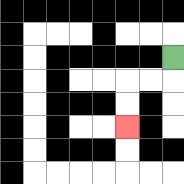{'start': '[7, 2]', 'end': '[5, 5]', 'path_directions': 'D,L,L,D,D', 'path_coordinates': '[[7, 2], [7, 3], [6, 3], [5, 3], [5, 4], [5, 5]]'}